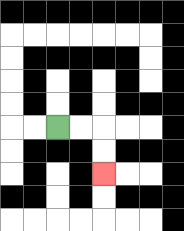{'start': '[2, 5]', 'end': '[4, 7]', 'path_directions': 'R,R,D,D', 'path_coordinates': '[[2, 5], [3, 5], [4, 5], [4, 6], [4, 7]]'}